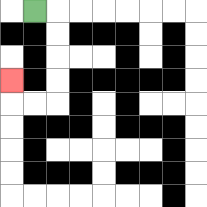{'start': '[1, 0]', 'end': '[0, 3]', 'path_directions': 'R,D,D,D,D,L,L,U', 'path_coordinates': '[[1, 0], [2, 0], [2, 1], [2, 2], [2, 3], [2, 4], [1, 4], [0, 4], [0, 3]]'}